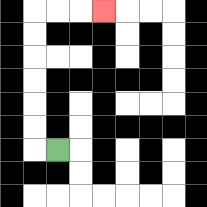{'start': '[2, 6]', 'end': '[4, 0]', 'path_directions': 'L,U,U,U,U,U,U,R,R,R', 'path_coordinates': '[[2, 6], [1, 6], [1, 5], [1, 4], [1, 3], [1, 2], [1, 1], [1, 0], [2, 0], [3, 0], [4, 0]]'}